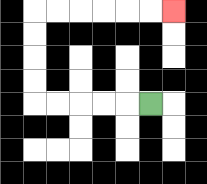{'start': '[6, 4]', 'end': '[7, 0]', 'path_directions': 'L,L,L,L,L,U,U,U,U,R,R,R,R,R,R', 'path_coordinates': '[[6, 4], [5, 4], [4, 4], [3, 4], [2, 4], [1, 4], [1, 3], [1, 2], [1, 1], [1, 0], [2, 0], [3, 0], [4, 0], [5, 0], [6, 0], [7, 0]]'}